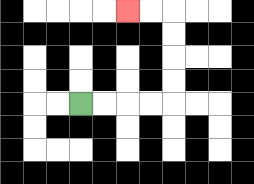{'start': '[3, 4]', 'end': '[5, 0]', 'path_directions': 'R,R,R,R,U,U,U,U,L,L', 'path_coordinates': '[[3, 4], [4, 4], [5, 4], [6, 4], [7, 4], [7, 3], [7, 2], [7, 1], [7, 0], [6, 0], [5, 0]]'}